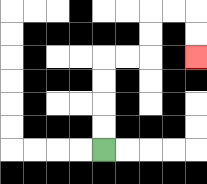{'start': '[4, 6]', 'end': '[8, 2]', 'path_directions': 'U,U,U,U,R,R,U,U,R,R,D,D', 'path_coordinates': '[[4, 6], [4, 5], [4, 4], [4, 3], [4, 2], [5, 2], [6, 2], [6, 1], [6, 0], [7, 0], [8, 0], [8, 1], [8, 2]]'}